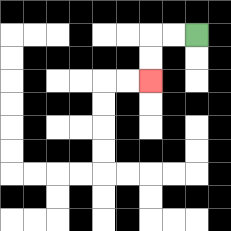{'start': '[8, 1]', 'end': '[6, 3]', 'path_directions': 'L,L,D,D', 'path_coordinates': '[[8, 1], [7, 1], [6, 1], [6, 2], [6, 3]]'}